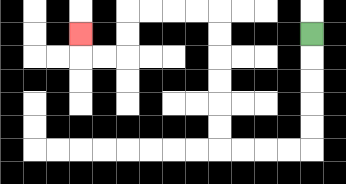{'start': '[13, 1]', 'end': '[3, 1]', 'path_directions': 'D,D,D,D,D,L,L,L,L,U,U,U,U,U,U,L,L,L,L,D,D,L,L,U', 'path_coordinates': '[[13, 1], [13, 2], [13, 3], [13, 4], [13, 5], [13, 6], [12, 6], [11, 6], [10, 6], [9, 6], [9, 5], [9, 4], [9, 3], [9, 2], [9, 1], [9, 0], [8, 0], [7, 0], [6, 0], [5, 0], [5, 1], [5, 2], [4, 2], [3, 2], [3, 1]]'}